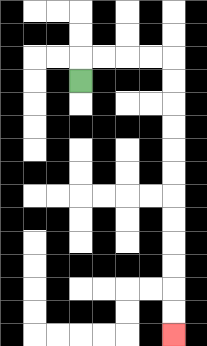{'start': '[3, 3]', 'end': '[7, 14]', 'path_directions': 'U,R,R,R,R,D,D,D,D,D,D,D,D,D,D,D,D', 'path_coordinates': '[[3, 3], [3, 2], [4, 2], [5, 2], [6, 2], [7, 2], [7, 3], [7, 4], [7, 5], [7, 6], [7, 7], [7, 8], [7, 9], [7, 10], [7, 11], [7, 12], [7, 13], [7, 14]]'}